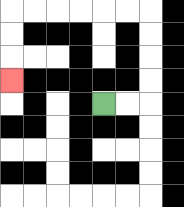{'start': '[4, 4]', 'end': '[0, 3]', 'path_directions': 'R,R,U,U,U,U,L,L,L,L,L,L,D,D,D', 'path_coordinates': '[[4, 4], [5, 4], [6, 4], [6, 3], [6, 2], [6, 1], [6, 0], [5, 0], [4, 0], [3, 0], [2, 0], [1, 0], [0, 0], [0, 1], [0, 2], [0, 3]]'}